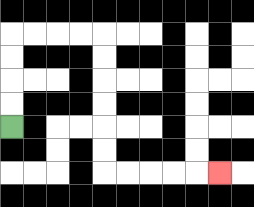{'start': '[0, 5]', 'end': '[9, 7]', 'path_directions': 'U,U,U,U,R,R,R,R,D,D,D,D,D,D,R,R,R,R,R', 'path_coordinates': '[[0, 5], [0, 4], [0, 3], [0, 2], [0, 1], [1, 1], [2, 1], [3, 1], [4, 1], [4, 2], [4, 3], [4, 4], [4, 5], [4, 6], [4, 7], [5, 7], [6, 7], [7, 7], [8, 7], [9, 7]]'}